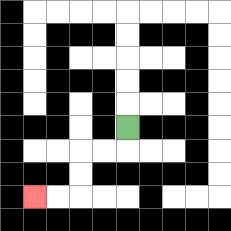{'start': '[5, 5]', 'end': '[1, 8]', 'path_directions': 'D,L,L,D,D,L,L', 'path_coordinates': '[[5, 5], [5, 6], [4, 6], [3, 6], [3, 7], [3, 8], [2, 8], [1, 8]]'}